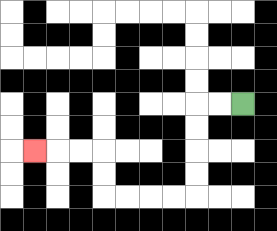{'start': '[10, 4]', 'end': '[1, 6]', 'path_directions': 'L,L,D,D,D,D,L,L,L,L,U,U,L,L,L', 'path_coordinates': '[[10, 4], [9, 4], [8, 4], [8, 5], [8, 6], [8, 7], [8, 8], [7, 8], [6, 8], [5, 8], [4, 8], [4, 7], [4, 6], [3, 6], [2, 6], [1, 6]]'}